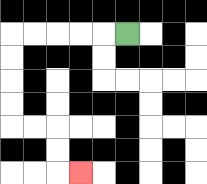{'start': '[5, 1]', 'end': '[3, 7]', 'path_directions': 'L,L,L,L,L,D,D,D,D,R,R,D,D,R', 'path_coordinates': '[[5, 1], [4, 1], [3, 1], [2, 1], [1, 1], [0, 1], [0, 2], [0, 3], [0, 4], [0, 5], [1, 5], [2, 5], [2, 6], [2, 7], [3, 7]]'}